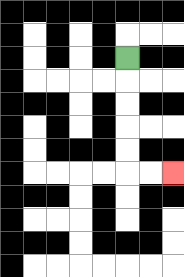{'start': '[5, 2]', 'end': '[7, 7]', 'path_directions': 'D,D,D,D,D,R,R', 'path_coordinates': '[[5, 2], [5, 3], [5, 4], [5, 5], [5, 6], [5, 7], [6, 7], [7, 7]]'}